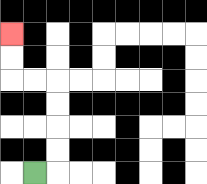{'start': '[1, 7]', 'end': '[0, 1]', 'path_directions': 'R,U,U,U,U,L,L,U,U', 'path_coordinates': '[[1, 7], [2, 7], [2, 6], [2, 5], [2, 4], [2, 3], [1, 3], [0, 3], [0, 2], [0, 1]]'}